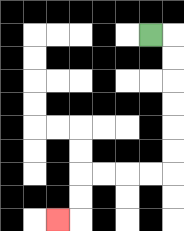{'start': '[6, 1]', 'end': '[2, 9]', 'path_directions': 'R,D,D,D,D,D,D,L,L,L,L,D,D,L', 'path_coordinates': '[[6, 1], [7, 1], [7, 2], [7, 3], [7, 4], [7, 5], [7, 6], [7, 7], [6, 7], [5, 7], [4, 7], [3, 7], [3, 8], [3, 9], [2, 9]]'}